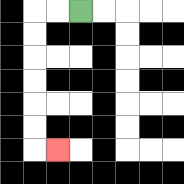{'start': '[3, 0]', 'end': '[2, 6]', 'path_directions': 'L,L,D,D,D,D,D,D,R', 'path_coordinates': '[[3, 0], [2, 0], [1, 0], [1, 1], [1, 2], [1, 3], [1, 4], [1, 5], [1, 6], [2, 6]]'}